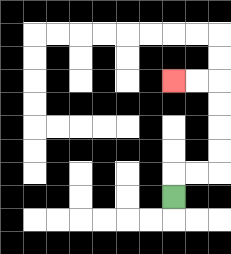{'start': '[7, 8]', 'end': '[7, 3]', 'path_directions': 'U,R,R,U,U,U,U,L,L', 'path_coordinates': '[[7, 8], [7, 7], [8, 7], [9, 7], [9, 6], [9, 5], [9, 4], [9, 3], [8, 3], [7, 3]]'}